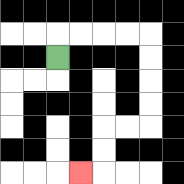{'start': '[2, 2]', 'end': '[3, 7]', 'path_directions': 'U,R,R,R,R,D,D,D,D,L,L,D,D,L', 'path_coordinates': '[[2, 2], [2, 1], [3, 1], [4, 1], [5, 1], [6, 1], [6, 2], [6, 3], [6, 4], [6, 5], [5, 5], [4, 5], [4, 6], [4, 7], [3, 7]]'}